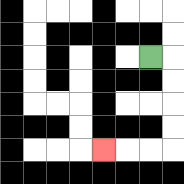{'start': '[6, 2]', 'end': '[4, 6]', 'path_directions': 'R,D,D,D,D,L,L,L', 'path_coordinates': '[[6, 2], [7, 2], [7, 3], [7, 4], [7, 5], [7, 6], [6, 6], [5, 6], [4, 6]]'}